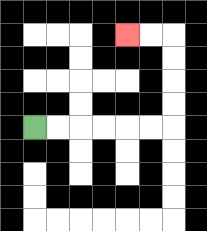{'start': '[1, 5]', 'end': '[5, 1]', 'path_directions': 'R,R,R,R,R,R,U,U,U,U,L,L', 'path_coordinates': '[[1, 5], [2, 5], [3, 5], [4, 5], [5, 5], [6, 5], [7, 5], [7, 4], [7, 3], [7, 2], [7, 1], [6, 1], [5, 1]]'}